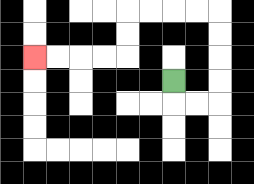{'start': '[7, 3]', 'end': '[1, 2]', 'path_directions': 'D,R,R,U,U,U,U,L,L,L,L,D,D,L,L,L,L', 'path_coordinates': '[[7, 3], [7, 4], [8, 4], [9, 4], [9, 3], [9, 2], [9, 1], [9, 0], [8, 0], [7, 0], [6, 0], [5, 0], [5, 1], [5, 2], [4, 2], [3, 2], [2, 2], [1, 2]]'}